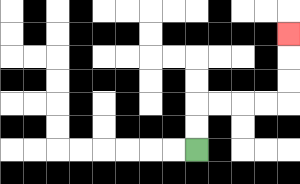{'start': '[8, 6]', 'end': '[12, 1]', 'path_directions': 'U,U,R,R,R,R,U,U,U', 'path_coordinates': '[[8, 6], [8, 5], [8, 4], [9, 4], [10, 4], [11, 4], [12, 4], [12, 3], [12, 2], [12, 1]]'}